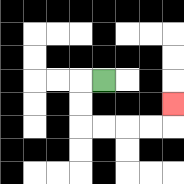{'start': '[4, 3]', 'end': '[7, 4]', 'path_directions': 'L,D,D,R,R,R,R,U', 'path_coordinates': '[[4, 3], [3, 3], [3, 4], [3, 5], [4, 5], [5, 5], [6, 5], [7, 5], [7, 4]]'}